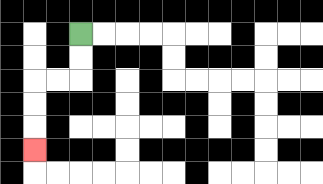{'start': '[3, 1]', 'end': '[1, 6]', 'path_directions': 'D,D,L,L,D,D,D', 'path_coordinates': '[[3, 1], [3, 2], [3, 3], [2, 3], [1, 3], [1, 4], [1, 5], [1, 6]]'}